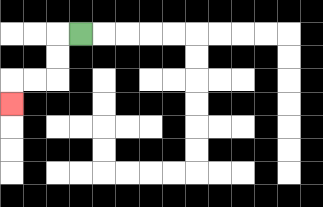{'start': '[3, 1]', 'end': '[0, 4]', 'path_directions': 'L,D,D,L,L,D', 'path_coordinates': '[[3, 1], [2, 1], [2, 2], [2, 3], [1, 3], [0, 3], [0, 4]]'}